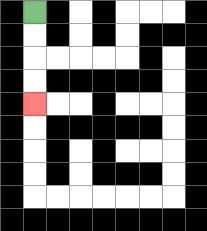{'start': '[1, 0]', 'end': '[1, 4]', 'path_directions': 'D,D,D,D', 'path_coordinates': '[[1, 0], [1, 1], [1, 2], [1, 3], [1, 4]]'}